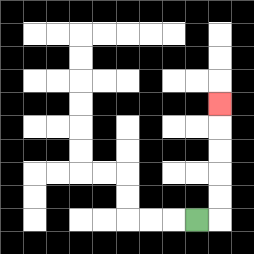{'start': '[8, 9]', 'end': '[9, 4]', 'path_directions': 'R,U,U,U,U,U', 'path_coordinates': '[[8, 9], [9, 9], [9, 8], [9, 7], [9, 6], [9, 5], [9, 4]]'}